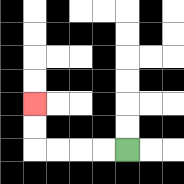{'start': '[5, 6]', 'end': '[1, 4]', 'path_directions': 'L,L,L,L,U,U', 'path_coordinates': '[[5, 6], [4, 6], [3, 6], [2, 6], [1, 6], [1, 5], [1, 4]]'}